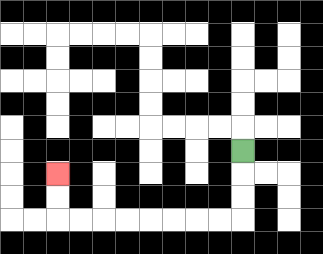{'start': '[10, 6]', 'end': '[2, 7]', 'path_directions': 'D,D,D,L,L,L,L,L,L,L,L,U,U', 'path_coordinates': '[[10, 6], [10, 7], [10, 8], [10, 9], [9, 9], [8, 9], [7, 9], [6, 9], [5, 9], [4, 9], [3, 9], [2, 9], [2, 8], [2, 7]]'}